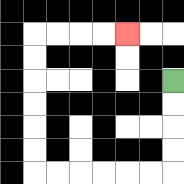{'start': '[7, 3]', 'end': '[5, 1]', 'path_directions': 'D,D,D,D,L,L,L,L,L,L,U,U,U,U,U,U,R,R,R,R', 'path_coordinates': '[[7, 3], [7, 4], [7, 5], [7, 6], [7, 7], [6, 7], [5, 7], [4, 7], [3, 7], [2, 7], [1, 7], [1, 6], [1, 5], [1, 4], [1, 3], [1, 2], [1, 1], [2, 1], [3, 1], [4, 1], [5, 1]]'}